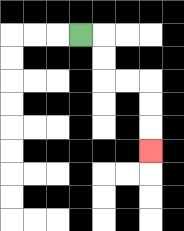{'start': '[3, 1]', 'end': '[6, 6]', 'path_directions': 'R,D,D,R,R,D,D,D', 'path_coordinates': '[[3, 1], [4, 1], [4, 2], [4, 3], [5, 3], [6, 3], [6, 4], [6, 5], [6, 6]]'}